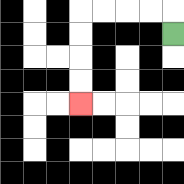{'start': '[7, 1]', 'end': '[3, 4]', 'path_directions': 'U,L,L,L,L,D,D,D,D', 'path_coordinates': '[[7, 1], [7, 0], [6, 0], [5, 0], [4, 0], [3, 0], [3, 1], [3, 2], [3, 3], [3, 4]]'}